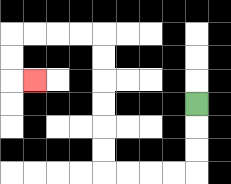{'start': '[8, 4]', 'end': '[1, 3]', 'path_directions': 'D,D,D,L,L,L,L,U,U,U,U,U,U,L,L,L,L,D,D,R', 'path_coordinates': '[[8, 4], [8, 5], [8, 6], [8, 7], [7, 7], [6, 7], [5, 7], [4, 7], [4, 6], [4, 5], [4, 4], [4, 3], [4, 2], [4, 1], [3, 1], [2, 1], [1, 1], [0, 1], [0, 2], [0, 3], [1, 3]]'}